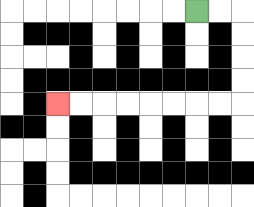{'start': '[8, 0]', 'end': '[2, 4]', 'path_directions': 'R,R,D,D,D,D,L,L,L,L,L,L,L,L', 'path_coordinates': '[[8, 0], [9, 0], [10, 0], [10, 1], [10, 2], [10, 3], [10, 4], [9, 4], [8, 4], [7, 4], [6, 4], [5, 4], [4, 4], [3, 4], [2, 4]]'}